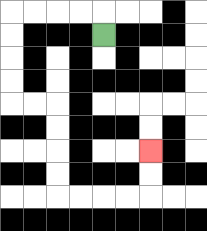{'start': '[4, 1]', 'end': '[6, 6]', 'path_directions': 'U,L,L,L,L,D,D,D,D,R,R,D,D,D,D,R,R,R,R,U,U', 'path_coordinates': '[[4, 1], [4, 0], [3, 0], [2, 0], [1, 0], [0, 0], [0, 1], [0, 2], [0, 3], [0, 4], [1, 4], [2, 4], [2, 5], [2, 6], [2, 7], [2, 8], [3, 8], [4, 8], [5, 8], [6, 8], [6, 7], [6, 6]]'}